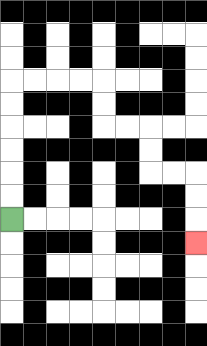{'start': '[0, 9]', 'end': '[8, 10]', 'path_directions': 'U,U,U,U,U,U,R,R,R,R,D,D,R,R,D,D,R,R,D,D,D', 'path_coordinates': '[[0, 9], [0, 8], [0, 7], [0, 6], [0, 5], [0, 4], [0, 3], [1, 3], [2, 3], [3, 3], [4, 3], [4, 4], [4, 5], [5, 5], [6, 5], [6, 6], [6, 7], [7, 7], [8, 7], [8, 8], [8, 9], [8, 10]]'}